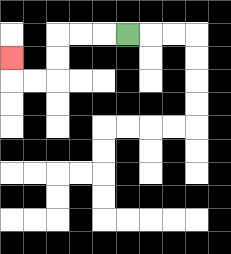{'start': '[5, 1]', 'end': '[0, 2]', 'path_directions': 'L,L,L,D,D,L,L,U', 'path_coordinates': '[[5, 1], [4, 1], [3, 1], [2, 1], [2, 2], [2, 3], [1, 3], [0, 3], [0, 2]]'}